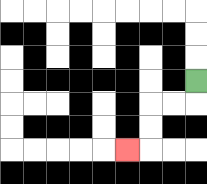{'start': '[8, 3]', 'end': '[5, 6]', 'path_directions': 'D,L,L,D,D,L', 'path_coordinates': '[[8, 3], [8, 4], [7, 4], [6, 4], [6, 5], [6, 6], [5, 6]]'}